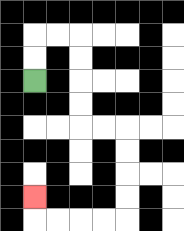{'start': '[1, 3]', 'end': '[1, 8]', 'path_directions': 'U,U,R,R,D,D,D,D,R,R,D,D,D,D,L,L,L,L,U', 'path_coordinates': '[[1, 3], [1, 2], [1, 1], [2, 1], [3, 1], [3, 2], [3, 3], [3, 4], [3, 5], [4, 5], [5, 5], [5, 6], [5, 7], [5, 8], [5, 9], [4, 9], [3, 9], [2, 9], [1, 9], [1, 8]]'}